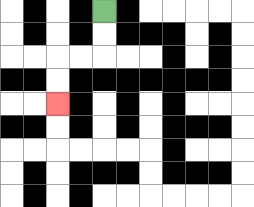{'start': '[4, 0]', 'end': '[2, 4]', 'path_directions': 'D,D,L,L,D,D', 'path_coordinates': '[[4, 0], [4, 1], [4, 2], [3, 2], [2, 2], [2, 3], [2, 4]]'}